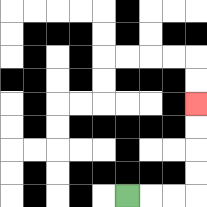{'start': '[5, 8]', 'end': '[8, 4]', 'path_directions': 'R,R,R,U,U,U,U', 'path_coordinates': '[[5, 8], [6, 8], [7, 8], [8, 8], [8, 7], [8, 6], [8, 5], [8, 4]]'}